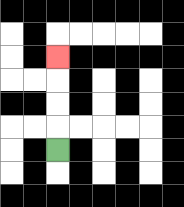{'start': '[2, 6]', 'end': '[2, 2]', 'path_directions': 'U,U,U,U', 'path_coordinates': '[[2, 6], [2, 5], [2, 4], [2, 3], [2, 2]]'}